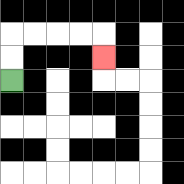{'start': '[0, 3]', 'end': '[4, 2]', 'path_directions': 'U,U,R,R,R,R,D', 'path_coordinates': '[[0, 3], [0, 2], [0, 1], [1, 1], [2, 1], [3, 1], [4, 1], [4, 2]]'}